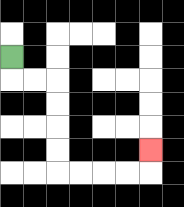{'start': '[0, 2]', 'end': '[6, 6]', 'path_directions': 'D,R,R,D,D,D,D,R,R,R,R,U', 'path_coordinates': '[[0, 2], [0, 3], [1, 3], [2, 3], [2, 4], [2, 5], [2, 6], [2, 7], [3, 7], [4, 7], [5, 7], [6, 7], [6, 6]]'}